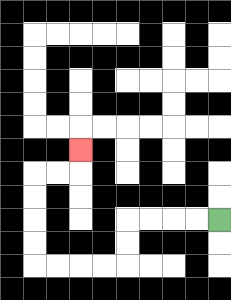{'start': '[9, 9]', 'end': '[3, 6]', 'path_directions': 'L,L,L,L,D,D,L,L,L,L,U,U,U,U,R,R,U', 'path_coordinates': '[[9, 9], [8, 9], [7, 9], [6, 9], [5, 9], [5, 10], [5, 11], [4, 11], [3, 11], [2, 11], [1, 11], [1, 10], [1, 9], [1, 8], [1, 7], [2, 7], [3, 7], [3, 6]]'}